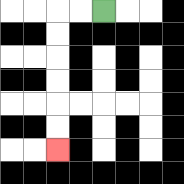{'start': '[4, 0]', 'end': '[2, 6]', 'path_directions': 'L,L,D,D,D,D,D,D', 'path_coordinates': '[[4, 0], [3, 0], [2, 0], [2, 1], [2, 2], [2, 3], [2, 4], [2, 5], [2, 6]]'}